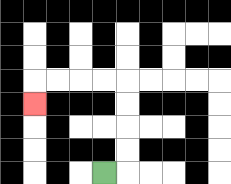{'start': '[4, 7]', 'end': '[1, 4]', 'path_directions': 'R,U,U,U,U,L,L,L,L,D', 'path_coordinates': '[[4, 7], [5, 7], [5, 6], [5, 5], [5, 4], [5, 3], [4, 3], [3, 3], [2, 3], [1, 3], [1, 4]]'}